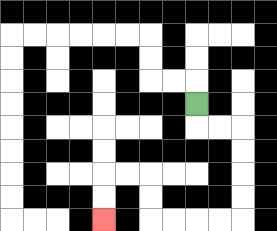{'start': '[8, 4]', 'end': '[4, 9]', 'path_directions': 'D,R,R,D,D,D,D,L,L,L,L,U,U,L,L,D,D', 'path_coordinates': '[[8, 4], [8, 5], [9, 5], [10, 5], [10, 6], [10, 7], [10, 8], [10, 9], [9, 9], [8, 9], [7, 9], [6, 9], [6, 8], [6, 7], [5, 7], [4, 7], [4, 8], [4, 9]]'}